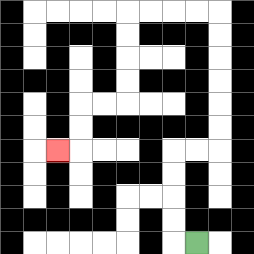{'start': '[8, 10]', 'end': '[2, 6]', 'path_directions': 'L,U,U,U,U,R,R,U,U,U,U,U,U,L,L,L,L,D,D,D,D,L,L,D,D,L', 'path_coordinates': '[[8, 10], [7, 10], [7, 9], [7, 8], [7, 7], [7, 6], [8, 6], [9, 6], [9, 5], [9, 4], [9, 3], [9, 2], [9, 1], [9, 0], [8, 0], [7, 0], [6, 0], [5, 0], [5, 1], [5, 2], [5, 3], [5, 4], [4, 4], [3, 4], [3, 5], [3, 6], [2, 6]]'}